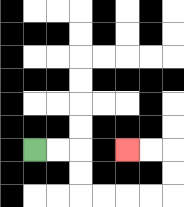{'start': '[1, 6]', 'end': '[5, 6]', 'path_directions': 'R,R,D,D,R,R,R,R,U,U,L,L', 'path_coordinates': '[[1, 6], [2, 6], [3, 6], [3, 7], [3, 8], [4, 8], [5, 8], [6, 8], [7, 8], [7, 7], [7, 6], [6, 6], [5, 6]]'}